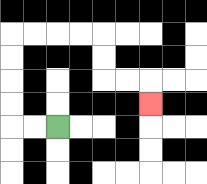{'start': '[2, 5]', 'end': '[6, 4]', 'path_directions': 'L,L,U,U,U,U,R,R,R,R,D,D,R,R,D', 'path_coordinates': '[[2, 5], [1, 5], [0, 5], [0, 4], [0, 3], [0, 2], [0, 1], [1, 1], [2, 1], [3, 1], [4, 1], [4, 2], [4, 3], [5, 3], [6, 3], [6, 4]]'}